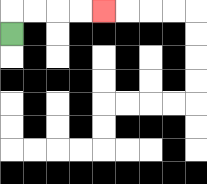{'start': '[0, 1]', 'end': '[4, 0]', 'path_directions': 'U,R,R,R,R', 'path_coordinates': '[[0, 1], [0, 0], [1, 0], [2, 0], [3, 0], [4, 0]]'}